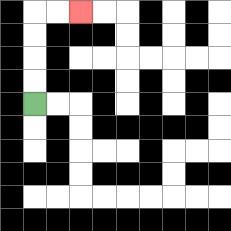{'start': '[1, 4]', 'end': '[3, 0]', 'path_directions': 'U,U,U,U,R,R', 'path_coordinates': '[[1, 4], [1, 3], [1, 2], [1, 1], [1, 0], [2, 0], [3, 0]]'}